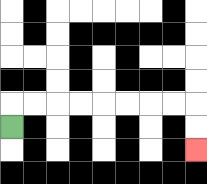{'start': '[0, 5]', 'end': '[8, 6]', 'path_directions': 'U,R,R,R,R,R,R,R,R,D,D', 'path_coordinates': '[[0, 5], [0, 4], [1, 4], [2, 4], [3, 4], [4, 4], [5, 4], [6, 4], [7, 4], [8, 4], [8, 5], [8, 6]]'}